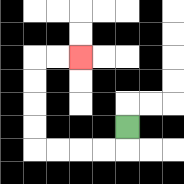{'start': '[5, 5]', 'end': '[3, 2]', 'path_directions': 'D,L,L,L,L,U,U,U,U,R,R', 'path_coordinates': '[[5, 5], [5, 6], [4, 6], [3, 6], [2, 6], [1, 6], [1, 5], [1, 4], [1, 3], [1, 2], [2, 2], [3, 2]]'}